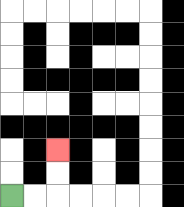{'start': '[0, 8]', 'end': '[2, 6]', 'path_directions': 'R,R,U,U', 'path_coordinates': '[[0, 8], [1, 8], [2, 8], [2, 7], [2, 6]]'}